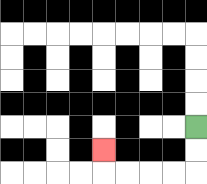{'start': '[8, 5]', 'end': '[4, 6]', 'path_directions': 'D,D,L,L,L,L,U', 'path_coordinates': '[[8, 5], [8, 6], [8, 7], [7, 7], [6, 7], [5, 7], [4, 7], [4, 6]]'}